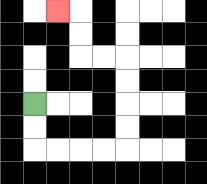{'start': '[1, 4]', 'end': '[2, 0]', 'path_directions': 'D,D,R,R,R,R,U,U,U,U,L,L,U,U,L', 'path_coordinates': '[[1, 4], [1, 5], [1, 6], [2, 6], [3, 6], [4, 6], [5, 6], [5, 5], [5, 4], [5, 3], [5, 2], [4, 2], [3, 2], [3, 1], [3, 0], [2, 0]]'}